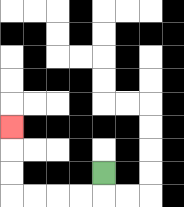{'start': '[4, 7]', 'end': '[0, 5]', 'path_directions': 'D,L,L,L,L,U,U,U', 'path_coordinates': '[[4, 7], [4, 8], [3, 8], [2, 8], [1, 8], [0, 8], [0, 7], [0, 6], [0, 5]]'}